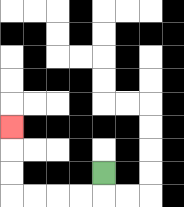{'start': '[4, 7]', 'end': '[0, 5]', 'path_directions': 'D,L,L,L,L,U,U,U', 'path_coordinates': '[[4, 7], [4, 8], [3, 8], [2, 8], [1, 8], [0, 8], [0, 7], [0, 6], [0, 5]]'}